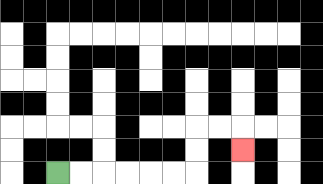{'start': '[2, 7]', 'end': '[10, 6]', 'path_directions': 'R,R,R,R,R,R,U,U,R,R,D', 'path_coordinates': '[[2, 7], [3, 7], [4, 7], [5, 7], [6, 7], [7, 7], [8, 7], [8, 6], [8, 5], [9, 5], [10, 5], [10, 6]]'}